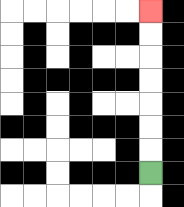{'start': '[6, 7]', 'end': '[6, 0]', 'path_directions': 'U,U,U,U,U,U,U', 'path_coordinates': '[[6, 7], [6, 6], [6, 5], [6, 4], [6, 3], [6, 2], [6, 1], [6, 0]]'}